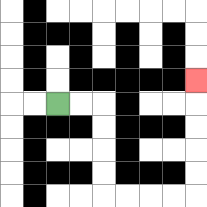{'start': '[2, 4]', 'end': '[8, 3]', 'path_directions': 'R,R,D,D,D,D,R,R,R,R,U,U,U,U,U', 'path_coordinates': '[[2, 4], [3, 4], [4, 4], [4, 5], [4, 6], [4, 7], [4, 8], [5, 8], [6, 8], [7, 8], [8, 8], [8, 7], [8, 6], [8, 5], [8, 4], [8, 3]]'}